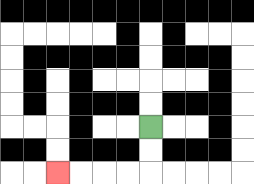{'start': '[6, 5]', 'end': '[2, 7]', 'path_directions': 'D,D,L,L,L,L', 'path_coordinates': '[[6, 5], [6, 6], [6, 7], [5, 7], [4, 7], [3, 7], [2, 7]]'}